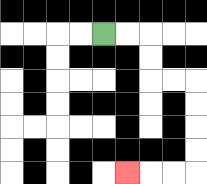{'start': '[4, 1]', 'end': '[5, 7]', 'path_directions': 'R,R,D,D,R,R,D,D,D,D,L,L,L', 'path_coordinates': '[[4, 1], [5, 1], [6, 1], [6, 2], [6, 3], [7, 3], [8, 3], [8, 4], [8, 5], [8, 6], [8, 7], [7, 7], [6, 7], [5, 7]]'}